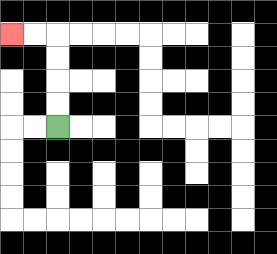{'start': '[2, 5]', 'end': '[0, 1]', 'path_directions': 'U,U,U,U,L,L', 'path_coordinates': '[[2, 5], [2, 4], [2, 3], [2, 2], [2, 1], [1, 1], [0, 1]]'}